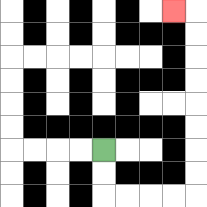{'start': '[4, 6]', 'end': '[7, 0]', 'path_directions': 'D,D,R,R,R,R,U,U,U,U,U,U,U,U,L', 'path_coordinates': '[[4, 6], [4, 7], [4, 8], [5, 8], [6, 8], [7, 8], [8, 8], [8, 7], [8, 6], [8, 5], [8, 4], [8, 3], [8, 2], [8, 1], [8, 0], [7, 0]]'}